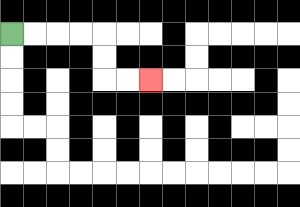{'start': '[0, 1]', 'end': '[6, 3]', 'path_directions': 'R,R,R,R,D,D,R,R', 'path_coordinates': '[[0, 1], [1, 1], [2, 1], [3, 1], [4, 1], [4, 2], [4, 3], [5, 3], [6, 3]]'}